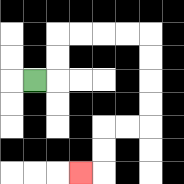{'start': '[1, 3]', 'end': '[3, 7]', 'path_directions': 'R,U,U,R,R,R,R,D,D,D,D,L,L,D,D,L', 'path_coordinates': '[[1, 3], [2, 3], [2, 2], [2, 1], [3, 1], [4, 1], [5, 1], [6, 1], [6, 2], [6, 3], [6, 4], [6, 5], [5, 5], [4, 5], [4, 6], [4, 7], [3, 7]]'}